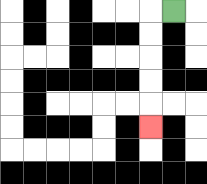{'start': '[7, 0]', 'end': '[6, 5]', 'path_directions': 'L,D,D,D,D,D', 'path_coordinates': '[[7, 0], [6, 0], [6, 1], [6, 2], [6, 3], [6, 4], [6, 5]]'}